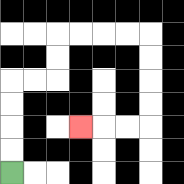{'start': '[0, 7]', 'end': '[3, 5]', 'path_directions': 'U,U,U,U,R,R,U,U,R,R,R,R,D,D,D,D,L,L,L', 'path_coordinates': '[[0, 7], [0, 6], [0, 5], [0, 4], [0, 3], [1, 3], [2, 3], [2, 2], [2, 1], [3, 1], [4, 1], [5, 1], [6, 1], [6, 2], [6, 3], [6, 4], [6, 5], [5, 5], [4, 5], [3, 5]]'}